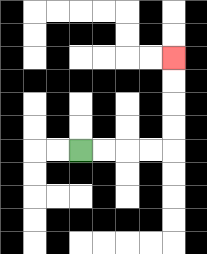{'start': '[3, 6]', 'end': '[7, 2]', 'path_directions': 'R,R,R,R,U,U,U,U', 'path_coordinates': '[[3, 6], [4, 6], [5, 6], [6, 6], [7, 6], [7, 5], [7, 4], [7, 3], [7, 2]]'}